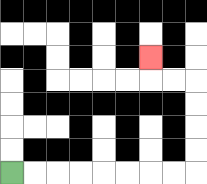{'start': '[0, 7]', 'end': '[6, 2]', 'path_directions': 'R,R,R,R,R,R,R,R,U,U,U,U,L,L,U', 'path_coordinates': '[[0, 7], [1, 7], [2, 7], [3, 7], [4, 7], [5, 7], [6, 7], [7, 7], [8, 7], [8, 6], [8, 5], [8, 4], [8, 3], [7, 3], [6, 3], [6, 2]]'}